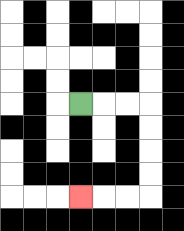{'start': '[3, 4]', 'end': '[3, 8]', 'path_directions': 'R,R,R,D,D,D,D,L,L,L', 'path_coordinates': '[[3, 4], [4, 4], [5, 4], [6, 4], [6, 5], [6, 6], [6, 7], [6, 8], [5, 8], [4, 8], [3, 8]]'}